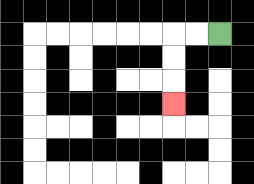{'start': '[9, 1]', 'end': '[7, 4]', 'path_directions': 'L,L,D,D,D', 'path_coordinates': '[[9, 1], [8, 1], [7, 1], [7, 2], [7, 3], [7, 4]]'}